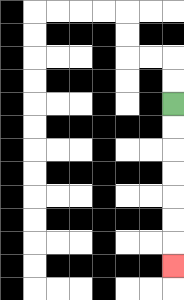{'start': '[7, 4]', 'end': '[7, 11]', 'path_directions': 'D,D,D,D,D,D,D', 'path_coordinates': '[[7, 4], [7, 5], [7, 6], [7, 7], [7, 8], [7, 9], [7, 10], [7, 11]]'}